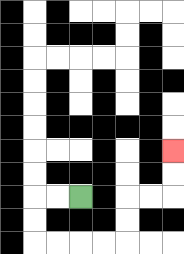{'start': '[3, 8]', 'end': '[7, 6]', 'path_directions': 'L,L,D,D,R,R,R,R,U,U,R,R,U,U', 'path_coordinates': '[[3, 8], [2, 8], [1, 8], [1, 9], [1, 10], [2, 10], [3, 10], [4, 10], [5, 10], [5, 9], [5, 8], [6, 8], [7, 8], [7, 7], [7, 6]]'}